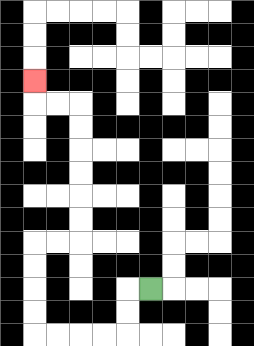{'start': '[6, 12]', 'end': '[1, 3]', 'path_directions': 'L,D,D,L,L,L,L,U,U,U,U,R,R,U,U,U,U,U,U,L,L,U', 'path_coordinates': '[[6, 12], [5, 12], [5, 13], [5, 14], [4, 14], [3, 14], [2, 14], [1, 14], [1, 13], [1, 12], [1, 11], [1, 10], [2, 10], [3, 10], [3, 9], [3, 8], [3, 7], [3, 6], [3, 5], [3, 4], [2, 4], [1, 4], [1, 3]]'}